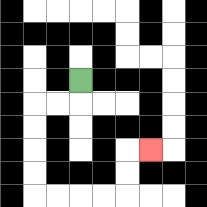{'start': '[3, 3]', 'end': '[6, 6]', 'path_directions': 'D,L,L,D,D,D,D,R,R,R,R,U,U,R', 'path_coordinates': '[[3, 3], [3, 4], [2, 4], [1, 4], [1, 5], [1, 6], [1, 7], [1, 8], [2, 8], [3, 8], [4, 8], [5, 8], [5, 7], [5, 6], [6, 6]]'}